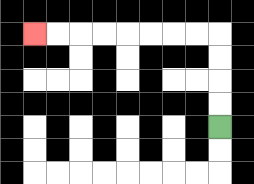{'start': '[9, 5]', 'end': '[1, 1]', 'path_directions': 'U,U,U,U,L,L,L,L,L,L,L,L', 'path_coordinates': '[[9, 5], [9, 4], [9, 3], [9, 2], [9, 1], [8, 1], [7, 1], [6, 1], [5, 1], [4, 1], [3, 1], [2, 1], [1, 1]]'}